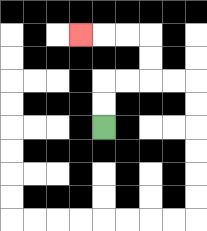{'start': '[4, 5]', 'end': '[3, 1]', 'path_directions': 'U,U,R,R,U,U,L,L,L', 'path_coordinates': '[[4, 5], [4, 4], [4, 3], [5, 3], [6, 3], [6, 2], [6, 1], [5, 1], [4, 1], [3, 1]]'}